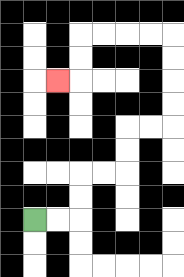{'start': '[1, 9]', 'end': '[2, 3]', 'path_directions': 'R,R,U,U,R,R,U,U,R,R,U,U,U,U,L,L,L,L,D,D,L', 'path_coordinates': '[[1, 9], [2, 9], [3, 9], [3, 8], [3, 7], [4, 7], [5, 7], [5, 6], [5, 5], [6, 5], [7, 5], [7, 4], [7, 3], [7, 2], [7, 1], [6, 1], [5, 1], [4, 1], [3, 1], [3, 2], [3, 3], [2, 3]]'}